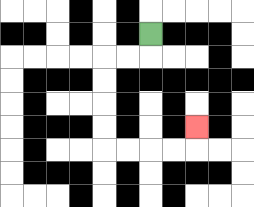{'start': '[6, 1]', 'end': '[8, 5]', 'path_directions': 'D,L,L,D,D,D,D,R,R,R,R,U', 'path_coordinates': '[[6, 1], [6, 2], [5, 2], [4, 2], [4, 3], [4, 4], [4, 5], [4, 6], [5, 6], [6, 6], [7, 6], [8, 6], [8, 5]]'}